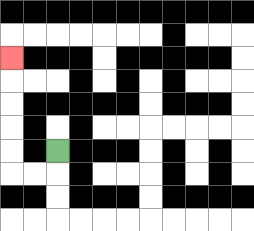{'start': '[2, 6]', 'end': '[0, 2]', 'path_directions': 'D,L,L,U,U,U,U,U', 'path_coordinates': '[[2, 6], [2, 7], [1, 7], [0, 7], [0, 6], [0, 5], [0, 4], [0, 3], [0, 2]]'}